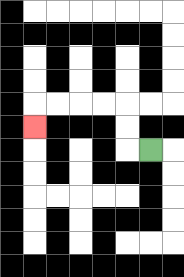{'start': '[6, 6]', 'end': '[1, 5]', 'path_directions': 'L,U,U,L,L,L,L,D', 'path_coordinates': '[[6, 6], [5, 6], [5, 5], [5, 4], [4, 4], [3, 4], [2, 4], [1, 4], [1, 5]]'}